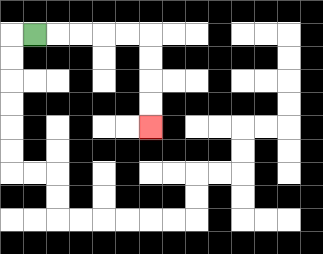{'start': '[1, 1]', 'end': '[6, 5]', 'path_directions': 'R,R,R,R,R,D,D,D,D', 'path_coordinates': '[[1, 1], [2, 1], [3, 1], [4, 1], [5, 1], [6, 1], [6, 2], [6, 3], [6, 4], [6, 5]]'}